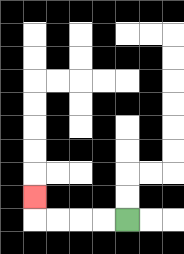{'start': '[5, 9]', 'end': '[1, 8]', 'path_directions': 'L,L,L,L,U', 'path_coordinates': '[[5, 9], [4, 9], [3, 9], [2, 9], [1, 9], [1, 8]]'}